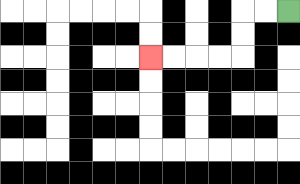{'start': '[12, 0]', 'end': '[6, 2]', 'path_directions': 'L,L,D,D,L,L,L,L', 'path_coordinates': '[[12, 0], [11, 0], [10, 0], [10, 1], [10, 2], [9, 2], [8, 2], [7, 2], [6, 2]]'}